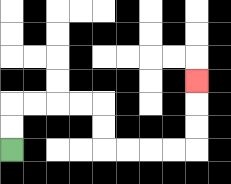{'start': '[0, 6]', 'end': '[8, 3]', 'path_directions': 'U,U,R,R,R,R,D,D,R,R,R,R,U,U,U', 'path_coordinates': '[[0, 6], [0, 5], [0, 4], [1, 4], [2, 4], [3, 4], [4, 4], [4, 5], [4, 6], [5, 6], [6, 6], [7, 6], [8, 6], [8, 5], [8, 4], [8, 3]]'}